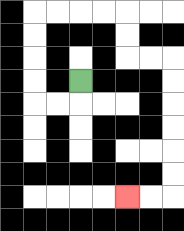{'start': '[3, 3]', 'end': '[5, 8]', 'path_directions': 'D,L,L,U,U,U,U,R,R,R,R,D,D,R,R,D,D,D,D,D,D,L,L', 'path_coordinates': '[[3, 3], [3, 4], [2, 4], [1, 4], [1, 3], [1, 2], [1, 1], [1, 0], [2, 0], [3, 0], [4, 0], [5, 0], [5, 1], [5, 2], [6, 2], [7, 2], [7, 3], [7, 4], [7, 5], [7, 6], [7, 7], [7, 8], [6, 8], [5, 8]]'}